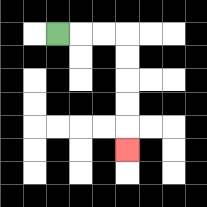{'start': '[2, 1]', 'end': '[5, 6]', 'path_directions': 'R,R,R,D,D,D,D,D', 'path_coordinates': '[[2, 1], [3, 1], [4, 1], [5, 1], [5, 2], [5, 3], [5, 4], [5, 5], [5, 6]]'}